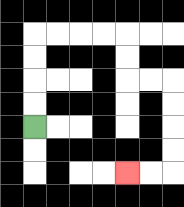{'start': '[1, 5]', 'end': '[5, 7]', 'path_directions': 'U,U,U,U,R,R,R,R,D,D,R,R,D,D,D,D,L,L', 'path_coordinates': '[[1, 5], [1, 4], [1, 3], [1, 2], [1, 1], [2, 1], [3, 1], [4, 1], [5, 1], [5, 2], [5, 3], [6, 3], [7, 3], [7, 4], [7, 5], [7, 6], [7, 7], [6, 7], [5, 7]]'}